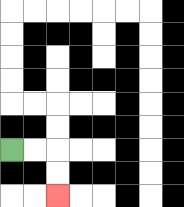{'start': '[0, 6]', 'end': '[2, 8]', 'path_directions': 'R,R,D,D', 'path_coordinates': '[[0, 6], [1, 6], [2, 6], [2, 7], [2, 8]]'}